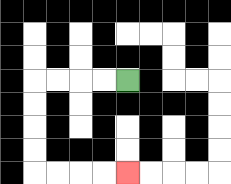{'start': '[5, 3]', 'end': '[5, 7]', 'path_directions': 'L,L,L,L,D,D,D,D,R,R,R,R', 'path_coordinates': '[[5, 3], [4, 3], [3, 3], [2, 3], [1, 3], [1, 4], [1, 5], [1, 6], [1, 7], [2, 7], [3, 7], [4, 7], [5, 7]]'}